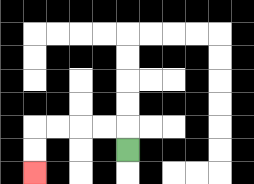{'start': '[5, 6]', 'end': '[1, 7]', 'path_directions': 'U,L,L,L,L,D,D', 'path_coordinates': '[[5, 6], [5, 5], [4, 5], [3, 5], [2, 5], [1, 5], [1, 6], [1, 7]]'}